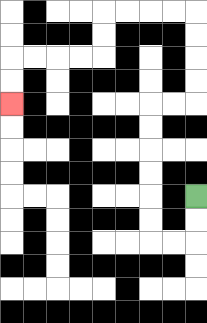{'start': '[8, 8]', 'end': '[0, 4]', 'path_directions': 'D,D,L,L,U,U,U,U,U,U,R,R,U,U,U,U,L,L,L,L,D,D,L,L,L,L,D,D', 'path_coordinates': '[[8, 8], [8, 9], [8, 10], [7, 10], [6, 10], [6, 9], [6, 8], [6, 7], [6, 6], [6, 5], [6, 4], [7, 4], [8, 4], [8, 3], [8, 2], [8, 1], [8, 0], [7, 0], [6, 0], [5, 0], [4, 0], [4, 1], [4, 2], [3, 2], [2, 2], [1, 2], [0, 2], [0, 3], [0, 4]]'}